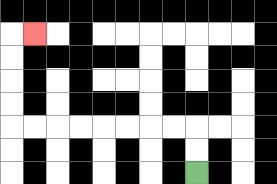{'start': '[8, 7]', 'end': '[1, 1]', 'path_directions': 'U,U,L,L,L,L,L,L,L,L,U,U,U,U,R', 'path_coordinates': '[[8, 7], [8, 6], [8, 5], [7, 5], [6, 5], [5, 5], [4, 5], [3, 5], [2, 5], [1, 5], [0, 5], [0, 4], [0, 3], [0, 2], [0, 1], [1, 1]]'}